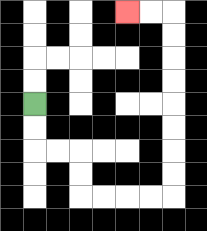{'start': '[1, 4]', 'end': '[5, 0]', 'path_directions': 'D,D,R,R,D,D,R,R,R,R,U,U,U,U,U,U,U,U,L,L', 'path_coordinates': '[[1, 4], [1, 5], [1, 6], [2, 6], [3, 6], [3, 7], [3, 8], [4, 8], [5, 8], [6, 8], [7, 8], [7, 7], [7, 6], [7, 5], [7, 4], [7, 3], [7, 2], [7, 1], [7, 0], [6, 0], [5, 0]]'}